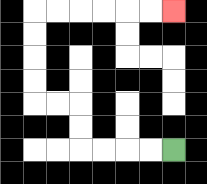{'start': '[7, 6]', 'end': '[7, 0]', 'path_directions': 'L,L,L,L,U,U,L,L,U,U,U,U,R,R,R,R,R,R', 'path_coordinates': '[[7, 6], [6, 6], [5, 6], [4, 6], [3, 6], [3, 5], [3, 4], [2, 4], [1, 4], [1, 3], [1, 2], [1, 1], [1, 0], [2, 0], [3, 0], [4, 0], [5, 0], [6, 0], [7, 0]]'}